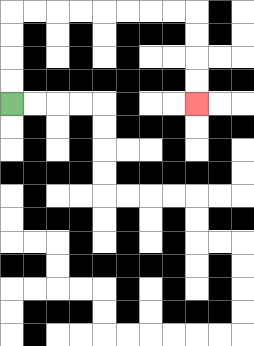{'start': '[0, 4]', 'end': '[8, 4]', 'path_directions': 'U,U,U,U,R,R,R,R,R,R,R,R,D,D,D,D', 'path_coordinates': '[[0, 4], [0, 3], [0, 2], [0, 1], [0, 0], [1, 0], [2, 0], [3, 0], [4, 0], [5, 0], [6, 0], [7, 0], [8, 0], [8, 1], [8, 2], [8, 3], [8, 4]]'}